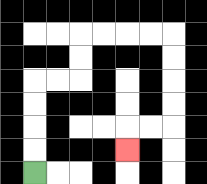{'start': '[1, 7]', 'end': '[5, 6]', 'path_directions': 'U,U,U,U,R,R,U,U,R,R,R,R,D,D,D,D,L,L,D', 'path_coordinates': '[[1, 7], [1, 6], [1, 5], [1, 4], [1, 3], [2, 3], [3, 3], [3, 2], [3, 1], [4, 1], [5, 1], [6, 1], [7, 1], [7, 2], [7, 3], [7, 4], [7, 5], [6, 5], [5, 5], [5, 6]]'}